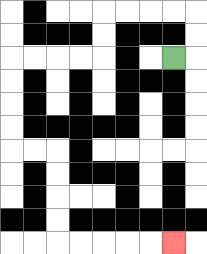{'start': '[7, 2]', 'end': '[7, 10]', 'path_directions': 'R,U,U,L,L,L,L,D,D,L,L,L,L,D,D,D,D,R,R,D,D,D,D,R,R,R,R,R', 'path_coordinates': '[[7, 2], [8, 2], [8, 1], [8, 0], [7, 0], [6, 0], [5, 0], [4, 0], [4, 1], [4, 2], [3, 2], [2, 2], [1, 2], [0, 2], [0, 3], [0, 4], [0, 5], [0, 6], [1, 6], [2, 6], [2, 7], [2, 8], [2, 9], [2, 10], [3, 10], [4, 10], [5, 10], [6, 10], [7, 10]]'}